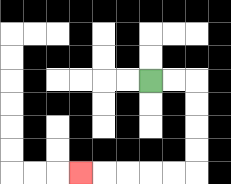{'start': '[6, 3]', 'end': '[3, 7]', 'path_directions': 'R,R,D,D,D,D,L,L,L,L,L', 'path_coordinates': '[[6, 3], [7, 3], [8, 3], [8, 4], [8, 5], [8, 6], [8, 7], [7, 7], [6, 7], [5, 7], [4, 7], [3, 7]]'}